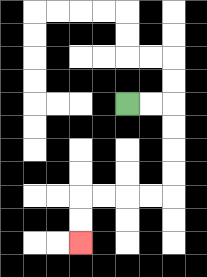{'start': '[5, 4]', 'end': '[3, 10]', 'path_directions': 'R,R,D,D,D,D,L,L,L,L,D,D', 'path_coordinates': '[[5, 4], [6, 4], [7, 4], [7, 5], [7, 6], [7, 7], [7, 8], [6, 8], [5, 8], [4, 8], [3, 8], [3, 9], [3, 10]]'}